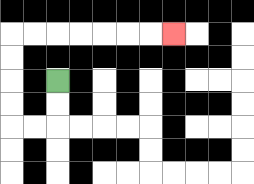{'start': '[2, 3]', 'end': '[7, 1]', 'path_directions': 'D,D,L,L,U,U,U,U,R,R,R,R,R,R,R', 'path_coordinates': '[[2, 3], [2, 4], [2, 5], [1, 5], [0, 5], [0, 4], [0, 3], [0, 2], [0, 1], [1, 1], [2, 1], [3, 1], [4, 1], [5, 1], [6, 1], [7, 1]]'}